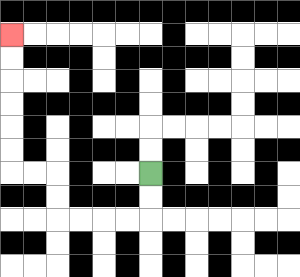{'start': '[6, 7]', 'end': '[0, 1]', 'path_directions': 'D,D,L,L,L,L,U,U,L,L,U,U,U,U,U,U', 'path_coordinates': '[[6, 7], [6, 8], [6, 9], [5, 9], [4, 9], [3, 9], [2, 9], [2, 8], [2, 7], [1, 7], [0, 7], [0, 6], [0, 5], [0, 4], [0, 3], [0, 2], [0, 1]]'}